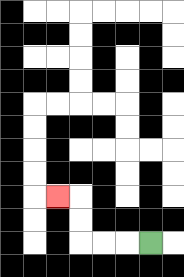{'start': '[6, 10]', 'end': '[2, 8]', 'path_directions': 'L,L,L,U,U,L', 'path_coordinates': '[[6, 10], [5, 10], [4, 10], [3, 10], [3, 9], [3, 8], [2, 8]]'}